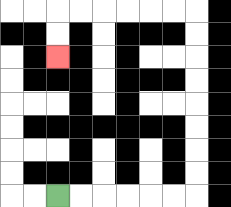{'start': '[2, 8]', 'end': '[2, 2]', 'path_directions': 'R,R,R,R,R,R,U,U,U,U,U,U,U,U,L,L,L,L,L,L,D,D', 'path_coordinates': '[[2, 8], [3, 8], [4, 8], [5, 8], [6, 8], [7, 8], [8, 8], [8, 7], [8, 6], [8, 5], [8, 4], [8, 3], [8, 2], [8, 1], [8, 0], [7, 0], [6, 0], [5, 0], [4, 0], [3, 0], [2, 0], [2, 1], [2, 2]]'}